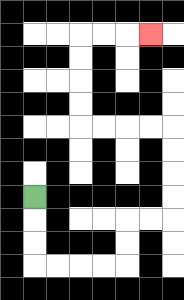{'start': '[1, 8]', 'end': '[6, 1]', 'path_directions': 'D,D,D,R,R,R,R,U,U,R,R,U,U,U,U,L,L,L,L,U,U,U,U,R,R,R', 'path_coordinates': '[[1, 8], [1, 9], [1, 10], [1, 11], [2, 11], [3, 11], [4, 11], [5, 11], [5, 10], [5, 9], [6, 9], [7, 9], [7, 8], [7, 7], [7, 6], [7, 5], [6, 5], [5, 5], [4, 5], [3, 5], [3, 4], [3, 3], [3, 2], [3, 1], [4, 1], [5, 1], [6, 1]]'}